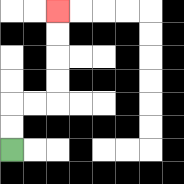{'start': '[0, 6]', 'end': '[2, 0]', 'path_directions': 'U,U,R,R,U,U,U,U', 'path_coordinates': '[[0, 6], [0, 5], [0, 4], [1, 4], [2, 4], [2, 3], [2, 2], [2, 1], [2, 0]]'}